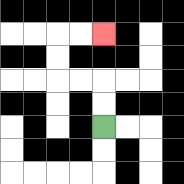{'start': '[4, 5]', 'end': '[4, 1]', 'path_directions': 'U,U,L,L,U,U,R,R', 'path_coordinates': '[[4, 5], [4, 4], [4, 3], [3, 3], [2, 3], [2, 2], [2, 1], [3, 1], [4, 1]]'}